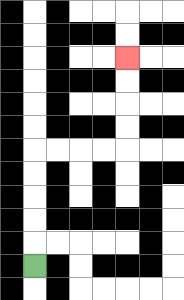{'start': '[1, 11]', 'end': '[5, 2]', 'path_directions': 'U,U,U,U,U,R,R,R,R,U,U,U,U', 'path_coordinates': '[[1, 11], [1, 10], [1, 9], [1, 8], [1, 7], [1, 6], [2, 6], [3, 6], [4, 6], [5, 6], [5, 5], [5, 4], [5, 3], [5, 2]]'}